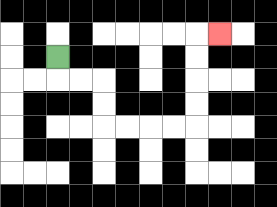{'start': '[2, 2]', 'end': '[9, 1]', 'path_directions': 'D,R,R,D,D,R,R,R,R,U,U,U,U,R', 'path_coordinates': '[[2, 2], [2, 3], [3, 3], [4, 3], [4, 4], [4, 5], [5, 5], [6, 5], [7, 5], [8, 5], [8, 4], [8, 3], [8, 2], [8, 1], [9, 1]]'}